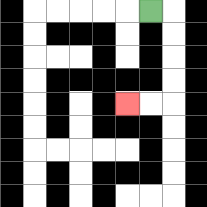{'start': '[6, 0]', 'end': '[5, 4]', 'path_directions': 'R,D,D,D,D,L,L', 'path_coordinates': '[[6, 0], [7, 0], [7, 1], [7, 2], [7, 3], [7, 4], [6, 4], [5, 4]]'}